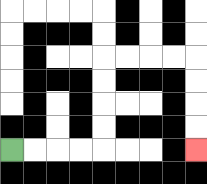{'start': '[0, 6]', 'end': '[8, 6]', 'path_directions': 'R,R,R,R,U,U,U,U,R,R,R,R,D,D,D,D', 'path_coordinates': '[[0, 6], [1, 6], [2, 6], [3, 6], [4, 6], [4, 5], [4, 4], [4, 3], [4, 2], [5, 2], [6, 2], [7, 2], [8, 2], [8, 3], [8, 4], [8, 5], [8, 6]]'}